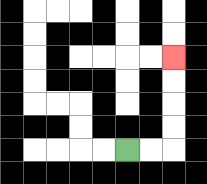{'start': '[5, 6]', 'end': '[7, 2]', 'path_directions': 'R,R,U,U,U,U', 'path_coordinates': '[[5, 6], [6, 6], [7, 6], [7, 5], [7, 4], [7, 3], [7, 2]]'}